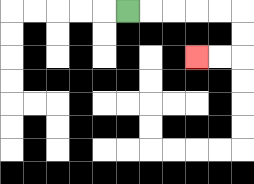{'start': '[5, 0]', 'end': '[8, 2]', 'path_directions': 'R,R,R,R,R,D,D,L,L', 'path_coordinates': '[[5, 0], [6, 0], [7, 0], [8, 0], [9, 0], [10, 0], [10, 1], [10, 2], [9, 2], [8, 2]]'}